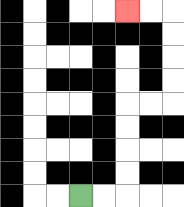{'start': '[3, 8]', 'end': '[5, 0]', 'path_directions': 'R,R,U,U,U,U,R,R,U,U,U,U,L,L', 'path_coordinates': '[[3, 8], [4, 8], [5, 8], [5, 7], [5, 6], [5, 5], [5, 4], [6, 4], [7, 4], [7, 3], [7, 2], [7, 1], [7, 0], [6, 0], [5, 0]]'}